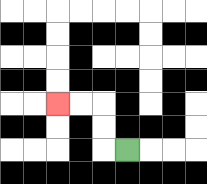{'start': '[5, 6]', 'end': '[2, 4]', 'path_directions': 'L,U,U,L,L', 'path_coordinates': '[[5, 6], [4, 6], [4, 5], [4, 4], [3, 4], [2, 4]]'}